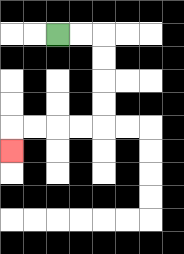{'start': '[2, 1]', 'end': '[0, 6]', 'path_directions': 'R,R,D,D,D,D,L,L,L,L,D', 'path_coordinates': '[[2, 1], [3, 1], [4, 1], [4, 2], [4, 3], [4, 4], [4, 5], [3, 5], [2, 5], [1, 5], [0, 5], [0, 6]]'}